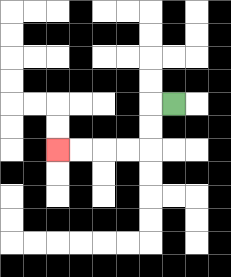{'start': '[7, 4]', 'end': '[2, 6]', 'path_directions': 'L,D,D,L,L,L,L', 'path_coordinates': '[[7, 4], [6, 4], [6, 5], [6, 6], [5, 6], [4, 6], [3, 6], [2, 6]]'}